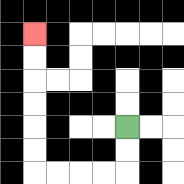{'start': '[5, 5]', 'end': '[1, 1]', 'path_directions': 'D,D,L,L,L,L,U,U,U,U,U,U', 'path_coordinates': '[[5, 5], [5, 6], [5, 7], [4, 7], [3, 7], [2, 7], [1, 7], [1, 6], [1, 5], [1, 4], [1, 3], [1, 2], [1, 1]]'}